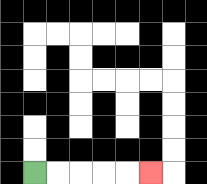{'start': '[1, 7]', 'end': '[6, 7]', 'path_directions': 'R,R,R,R,R', 'path_coordinates': '[[1, 7], [2, 7], [3, 7], [4, 7], [5, 7], [6, 7]]'}